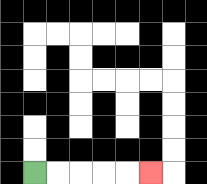{'start': '[1, 7]', 'end': '[6, 7]', 'path_directions': 'R,R,R,R,R', 'path_coordinates': '[[1, 7], [2, 7], [3, 7], [4, 7], [5, 7], [6, 7]]'}